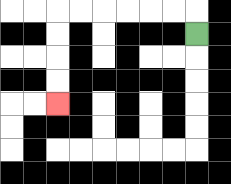{'start': '[8, 1]', 'end': '[2, 4]', 'path_directions': 'U,L,L,L,L,L,L,D,D,D,D', 'path_coordinates': '[[8, 1], [8, 0], [7, 0], [6, 0], [5, 0], [4, 0], [3, 0], [2, 0], [2, 1], [2, 2], [2, 3], [2, 4]]'}